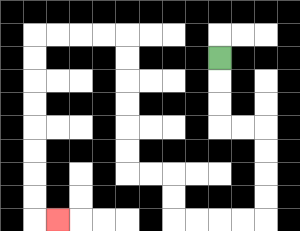{'start': '[9, 2]', 'end': '[2, 9]', 'path_directions': 'D,D,D,R,R,D,D,D,D,L,L,L,L,U,U,L,L,U,U,U,U,U,U,L,L,L,L,D,D,D,D,D,D,D,D,R', 'path_coordinates': '[[9, 2], [9, 3], [9, 4], [9, 5], [10, 5], [11, 5], [11, 6], [11, 7], [11, 8], [11, 9], [10, 9], [9, 9], [8, 9], [7, 9], [7, 8], [7, 7], [6, 7], [5, 7], [5, 6], [5, 5], [5, 4], [5, 3], [5, 2], [5, 1], [4, 1], [3, 1], [2, 1], [1, 1], [1, 2], [1, 3], [1, 4], [1, 5], [1, 6], [1, 7], [1, 8], [1, 9], [2, 9]]'}